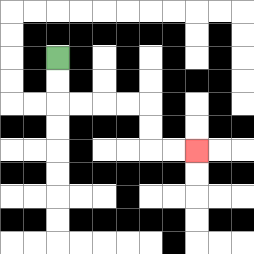{'start': '[2, 2]', 'end': '[8, 6]', 'path_directions': 'D,D,R,R,R,R,D,D,R,R', 'path_coordinates': '[[2, 2], [2, 3], [2, 4], [3, 4], [4, 4], [5, 4], [6, 4], [6, 5], [6, 6], [7, 6], [8, 6]]'}